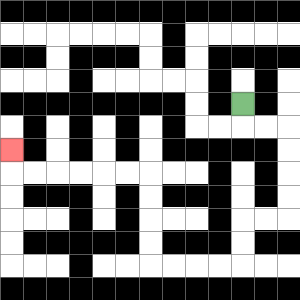{'start': '[10, 4]', 'end': '[0, 6]', 'path_directions': 'D,R,R,D,D,D,D,L,L,D,D,L,L,L,L,U,U,U,U,L,L,L,L,L,L,U', 'path_coordinates': '[[10, 4], [10, 5], [11, 5], [12, 5], [12, 6], [12, 7], [12, 8], [12, 9], [11, 9], [10, 9], [10, 10], [10, 11], [9, 11], [8, 11], [7, 11], [6, 11], [6, 10], [6, 9], [6, 8], [6, 7], [5, 7], [4, 7], [3, 7], [2, 7], [1, 7], [0, 7], [0, 6]]'}